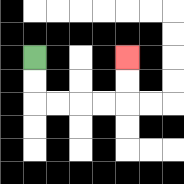{'start': '[1, 2]', 'end': '[5, 2]', 'path_directions': 'D,D,R,R,R,R,U,U', 'path_coordinates': '[[1, 2], [1, 3], [1, 4], [2, 4], [3, 4], [4, 4], [5, 4], [5, 3], [5, 2]]'}